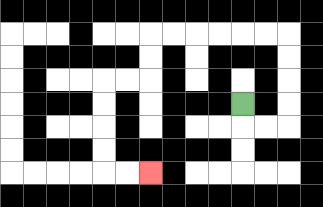{'start': '[10, 4]', 'end': '[6, 7]', 'path_directions': 'D,R,R,U,U,U,U,L,L,L,L,L,L,D,D,L,L,D,D,D,D,R,R', 'path_coordinates': '[[10, 4], [10, 5], [11, 5], [12, 5], [12, 4], [12, 3], [12, 2], [12, 1], [11, 1], [10, 1], [9, 1], [8, 1], [7, 1], [6, 1], [6, 2], [6, 3], [5, 3], [4, 3], [4, 4], [4, 5], [4, 6], [4, 7], [5, 7], [6, 7]]'}